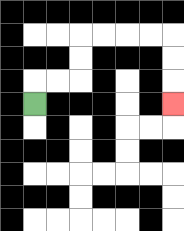{'start': '[1, 4]', 'end': '[7, 4]', 'path_directions': 'U,R,R,U,U,R,R,R,R,D,D,D', 'path_coordinates': '[[1, 4], [1, 3], [2, 3], [3, 3], [3, 2], [3, 1], [4, 1], [5, 1], [6, 1], [7, 1], [7, 2], [7, 3], [7, 4]]'}